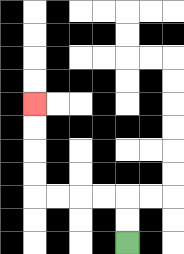{'start': '[5, 10]', 'end': '[1, 4]', 'path_directions': 'U,U,L,L,L,L,U,U,U,U', 'path_coordinates': '[[5, 10], [5, 9], [5, 8], [4, 8], [3, 8], [2, 8], [1, 8], [1, 7], [1, 6], [1, 5], [1, 4]]'}